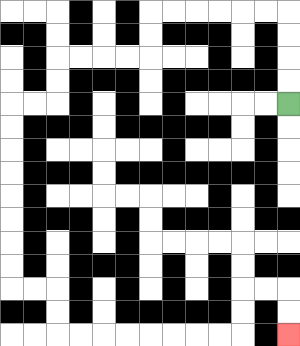{'start': '[12, 4]', 'end': '[12, 14]', 'path_directions': 'U,U,U,U,L,L,L,L,L,L,D,D,L,L,L,L,D,D,L,L,D,D,D,D,D,D,D,D,R,R,D,D,R,R,R,R,R,R,R,R,U,U,R,R,D,D', 'path_coordinates': '[[12, 4], [12, 3], [12, 2], [12, 1], [12, 0], [11, 0], [10, 0], [9, 0], [8, 0], [7, 0], [6, 0], [6, 1], [6, 2], [5, 2], [4, 2], [3, 2], [2, 2], [2, 3], [2, 4], [1, 4], [0, 4], [0, 5], [0, 6], [0, 7], [0, 8], [0, 9], [0, 10], [0, 11], [0, 12], [1, 12], [2, 12], [2, 13], [2, 14], [3, 14], [4, 14], [5, 14], [6, 14], [7, 14], [8, 14], [9, 14], [10, 14], [10, 13], [10, 12], [11, 12], [12, 12], [12, 13], [12, 14]]'}